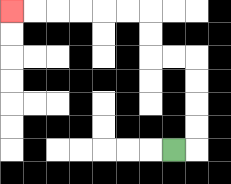{'start': '[7, 6]', 'end': '[0, 0]', 'path_directions': 'R,U,U,U,U,L,L,U,U,L,L,L,L,L,L', 'path_coordinates': '[[7, 6], [8, 6], [8, 5], [8, 4], [8, 3], [8, 2], [7, 2], [6, 2], [6, 1], [6, 0], [5, 0], [4, 0], [3, 0], [2, 0], [1, 0], [0, 0]]'}